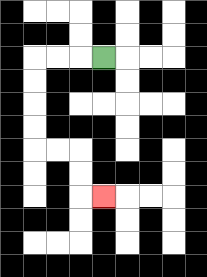{'start': '[4, 2]', 'end': '[4, 8]', 'path_directions': 'L,L,L,D,D,D,D,R,R,D,D,R', 'path_coordinates': '[[4, 2], [3, 2], [2, 2], [1, 2], [1, 3], [1, 4], [1, 5], [1, 6], [2, 6], [3, 6], [3, 7], [3, 8], [4, 8]]'}